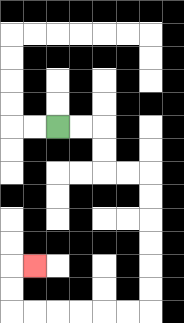{'start': '[2, 5]', 'end': '[1, 11]', 'path_directions': 'R,R,D,D,R,R,D,D,D,D,D,D,L,L,L,L,L,L,U,U,R', 'path_coordinates': '[[2, 5], [3, 5], [4, 5], [4, 6], [4, 7], [5, 7], [6, 7], [6, 8], [6, 9], [6, 10], [6, 11], [6, 12], [6, 13], [5, 13], [4, 13], [3, 13], [2, 13], [1, 13], [0, 13], [0, 12], [0, 11], [1, 11]]'}